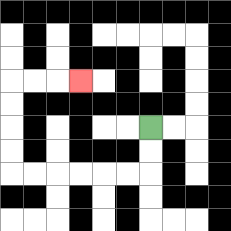{'start': '[6, 5]', 'end': '[3, 3]', 'path_directions': 'D,D,L,L,L,L,L,L,U,U,U,U,R,R,R', 'path_coordinates': '[[6, 5], [6, 6], [6, 7], [5, 7], [4, 7], [3, 7], [2, 7], [1, 7], [0, 7], [0, 6], [0, 5], [0, 4], [0, 3], [1, 3], [2, 3], [3, 3]]'}